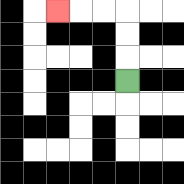{'start': '[5, 3]', 'end': '[2, 0]', 'path_directions': 'U,U,U,L,L,L', 'path_coordinates': '[[5, 3], [5, 2], [5, 1], [5, 0], [4, 0], [3, 0], [2, 0]]'}